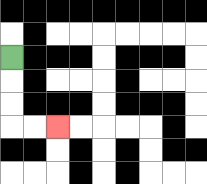{'start': '[0, 2]', 'end': '[2, 5]', 'path_directions': 'D,D,D,R,R', 'path_coordinates': '[[0, 2], [0, 3], [0, 4], [0, 5], [1, 5], [2, 5]]'}